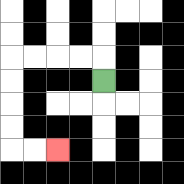{'start': '[4, 3]', 'end': '[2, 6]', 'path_directions': 'U,L,L,L,L,D,D,D,D,R,R', 'path_coordinates': '[[4, 3], [4, 2], [3, 2], [2, 2], [1, 2], [0, 2], [0, 3], [0, 4], [0, 5], [0, 6], [1, 6], [2, 6]]'}